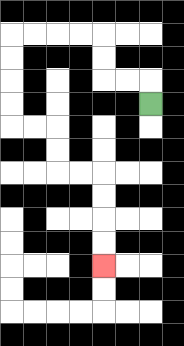{'start': '[6, 4]', 'end': '[4, 11]', 'path_directions': 'U,L,L,U,U,L,L,L,L,D,D,D,D,R,R,D,D,R,R,D,D,D,D', 'path_coordinates': '[[6, 4], [6, 3], [5, 3], [4, 3], [4, 2], [4, 1], [3, 1], [2, 1], [1, 1], [0, 1], [0, 2], [0, 3], [0, 4], [0, 5], [1, 5], [2, 5], [2, 6], [2, 7], [3, 7], [4, 7], [4, 8], [4, 9], [4, 10], [4, 11]]'}